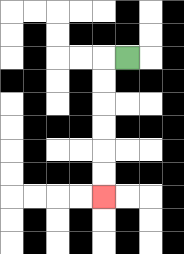{'start': '[5, 2]', 'end': '[4, 8]', 'path_directions': 'L,D,D,D,D,D,D', 'path_coordinates': '[[5, 2], [4, 2], [4, 3], [4, 4], [4, 5], [4, 6], [4, 7], [4, 8]]'}